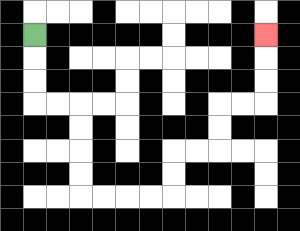{'start': '[1, 1]', 'end': '[11, 1]', 'path_directions': 'D,D,D,R,R,D,D,D,D,R,R,R,R,U,U,R,R,U,U,R,R,U,U,U', 'path_coordinates': '[[1, 1], [1, 2], [1, 3], [1, 4], [2, 4], [3, 4], [3, 5], [3, 6], [3, 7], [3, 8], [4, 8], [5, 8], [6, 8], [7, 8], [7, 7], [7, 6], [8, 6], [9, 6], [9, 5], [9, 4], [10, 4], [11, 4], [11, 3], [11, 2], [11, 1]]'}